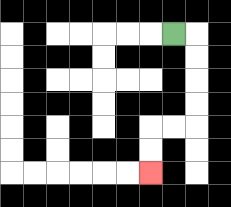{'start': '[7, 1]', 'end': '[6, 7]', 'path_directions': 'R,D,D,D,D,L,L,D,D', 'path_coordinates': '[[7, 1], [8, 1], [8, 2], [8, 3], [8, 4], [8, 5], [7, 5], [6, 5], [6, 6], [6, 7]]'}